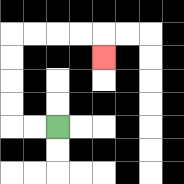{'start': '[2, 5]', 'end': '[4, 2]', 'path_directions': 'L,L,U,U,U,U,R,R,R,R,D', 'path_coordinates': '[[2, 5], [1, 5], [0, 5], [0, 4], [0, 3], [0, 2], [0, 1], [1, 1], [2, 1], [3, 1], [4, 1], [4, 2]]'}